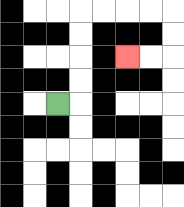{'start': '[2, 4]', 'end': '[5, 2]', 'path_directions': 'R,U,U,U,U,R,R,R,R,D,D,L,L', 'path_coordinates': '[[2, 4], [3, 4], [3, 3], [3, 2], [3, 1], [3, 0], [4, 0], [5, 0], [6, 0], [7, 0], [7, 1], [7, 2], [6, 2], [5, 2]]'}